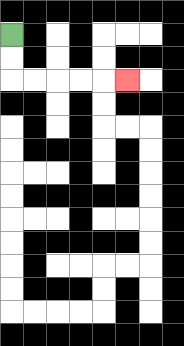{'start': '[0, 1]', 'end': '[5, 3]', 'path_directions': 'D,D,R,R,R,R,R', 'path_coordinates': '[[0, 1], [0, 2], [0, 3], [1, 3], [2, 3], [3, 3], [4, 3], [5, 3]]'}